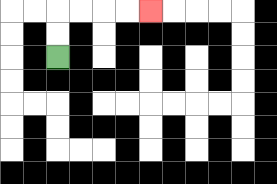{'start': '[2, 2]', 'end': '[6, 0]', 'path_directions': 'U,U,R,R,R,R', 'path_coordinates': '[[2, 2], [2, 1], [2, 0], [3, 0], [4, 0], [5, 0], [6, 0]]'}